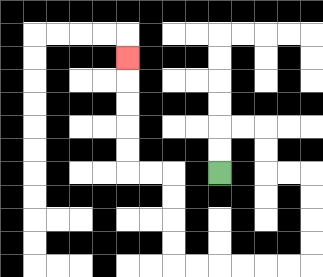{'start': '[9, 7]', 'end': '[5, 2]', 'path_directions': 'U,U,R,R,D,D,R,R,D,D,D,D,L,L,L,L,L,L,U,U,U,U,L,L,U,U,U,U,U', 'path_coordinates': '[[9, 7], [9, 6], [9, 5], [10, 5], [11, 5], [11, 6], [11, 7], [12, 7], [13, 7], [13, 8], [13, 9], [13, 10], [13, 11], [12, 11], [11, 11], [10, 11], [9, 11], [8, 11], [7, 11], [7, 10], [7, 9], [7, 8], [7, 7], [6, 7], [5, 7], [5, 6], [5, 5], [5, 4], [5, 3], [5, 2]]'}